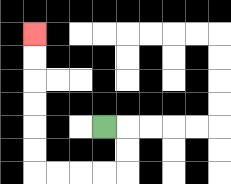{'start': '[4, 5]', 'end': '[1, 1]', 'path_directions': 'R,D,D,L,L,L,L,U,U,U,U,U,U', 'path_coordinates': '[[4, 5], [5, 5], [5, 6], [5, 7], [4, 7], [3, 7], [2, 7], [1, 7], [1, 6], [1, 5], [1, 4], [1, 3], [1, 2], [1, 1]]'}